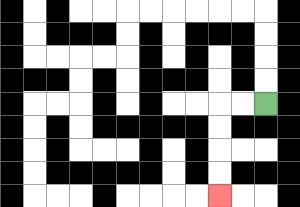{'start': '[11, 4]', 'end': '[9, 8]', 'path_directions': 'L,L,D,D,D,D', 'path_coordinates': '[[11, 4], [10, 4], [9, 4], [9, 5], [9, 6], [9, 7], [9, 8]]'}